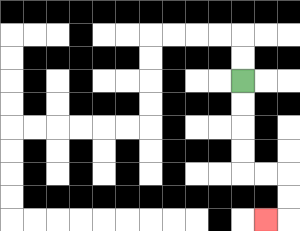{'start': '[10, 3]', 'end': '[11, 9]', 'path_directions': 'D,D,D,D,R,R,D,D,L', 'path_coordinates': '[[10, 3], [10, 4], [10, 5], [10, 6], [10, 7], [11, 7], [12, 7], [12, 8], [12, 9], [11, 9]]'}